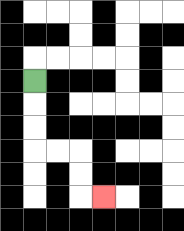{'start': '[1, 3]', 'end': '[4, 8]', 'path_directions': 'D,D,D,R,R,D,D,R', 'path_coordinates': '[[1, 3], [1, 4], [1, 5], [1, 6], [2, 6], [3, 6], [3, 7], [3, 8], [4, 8]]'}